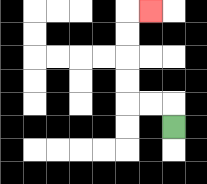{'start': '[7, 5]', 'end': '[6, 0]', 'path_directions': 'U,L,L,U,U,U,U,R', 'path_coordinates': '[[7, 5], [7, 4], [6, 4], [5, 4], [5, 3], [5, 2], [5, 1], [5, 0], [6, 0]]'}